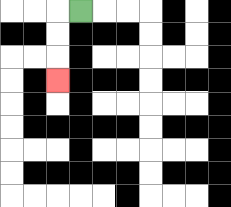{'start': '[3, 0]', 'end': '[2, 3]', 'path_directions': 'L,D,D,D', 'path_coordinates': '[[3, 0], [2, 0], [2, 1], [2, 2], [2, 3]]'}